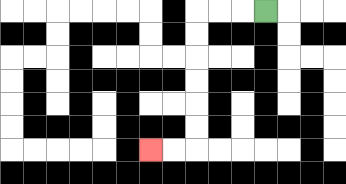{'start': '[11, 0]', 'end': '[6, 6]', 'path_directions': 'L,L,L,D,D,D,D,D,D,L,L', 'path_coordinates': '[[11, 0], [10, 0], [9, 0], [8, 0], [8, 1], [8, 2], [8, 3], [8, 4], [8, 5], [8, 6], [7, 6], [6, 6]]'}